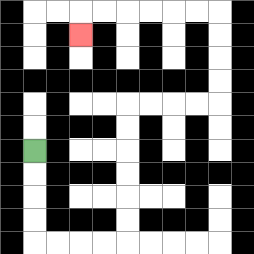{'start': '[1, 6]', 'end': '[3, 1]', 'path_directions': 'D,D,D,D,R,R,R,R,U,U,U,U,U,U,R,R,R,R,U,U,U,U,L,L,L,L,L,L,D', 'path_coordinates': '[[1, 6], [1, 7], [1, 8], [1, 9], [1, 10], [2, 10], [3, 10], [4, 10], [5, 10], [5, 9], [5, 8], [5, 7], [5, 6], [5, 5], [5, 4], [6, 4], [7, 4], [8, 4], [9, 4], [9, 3], [9, 2], [9, 1], [9, 0], [8, 0], [7, 0], [6, 0], [5, 0], [4, 0], [3, 0], [3, 1]]'}